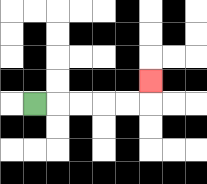{'start': '[1, 4]', 'end': '[6, 3]', 'path_directions': 'R,R,R,R,R,U', 'path_coordinates': '[[1, 4], [2, 4], [3, 4], [4, 4], [5, 4], [6, 4], [6, 3]]'}